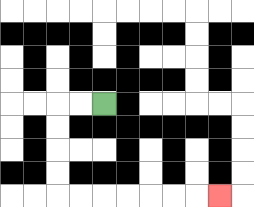{'start': '[4, 4]', 'end': '[9, 8]', 'path_directions': 'L,L,D,D,D,D,R,R,R,R,R,R,R', 'path_coordinates': '[[4, 4], [3, 4], [2, 4], [2, 5], [2, 6], [2, 7], [2, 8], [3, 8], [4, 8], [5, 8], [6, 8], [7, 8], [8, 8], [9, 8]]'}